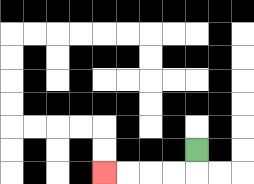{'start': '[8, 6]', 'end': '[4, 7]', 'path_directions': 'D,L,L,L,L', 'path_coordinates': '[[8, 6], [8, 7], [7, 7], [6, 7], [5, 7], [4, 7]]'}